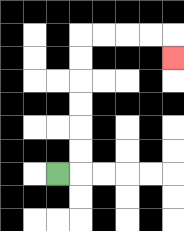{'start': '[2, 7]', 'end': '[7, 2]', 'path_directions': 'R,U,U,U,U,U,U,R,R,R,R,D', 'path_coordinates': '[[2, 7], [3, 7], [3, 6], [3, 5], [3, 4], [3, 3], [3, 2], [3, 1], [4, 1], [5, 1], [6, 1], [7, 1], [7, 2]]'}